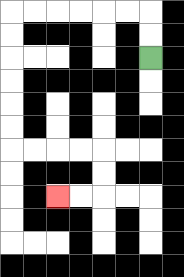{'start': '[6, 2]', 'end': '[2, 8]', 'path_directions': 'U,U,L,L,L,L,L,L,D,D,D,D,D,D,R,R,R,R,D,D,L,L', 'path_coordinates': '[[6, 2], [6, 1], [6, 0], [5, 0], [4, 0], [3, 0], [2, 0], [1, 0], [0, 0], [0, 1], [0, 2], [0, 3], [0, 4], [0, 5], [0, 6], [1, 6], [2, 6], [3, 6], [4, 6], [4, 7], [4, 8], [3, 8], [2, 8]]'}